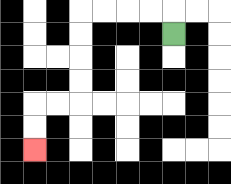{'start': '[7, 1]', 'end': '[1, 6]', 'path_directions': 'U,L,L,L,L,D,D,D,D,L,L,D,D', 'path_coordinates': '[[7, 1], [7, 0], [6, 0], [5, 0], [4, 0], [3, 0], [3, 1], [3, 2], [3, 3], [3, 4], [2, 4], [1, 4], [1, 5], [1, 6]]'}